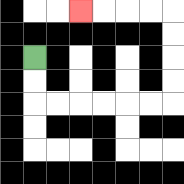{'start': '[1, 2]', 'end': '[3, 0]', 'path_directions': 'D,D,R,R,R,R,R,R,U,U,U,U,L,L,L,L', 'path_coordinates': '[[1, 2], [1, 3], [1, 4], [2, 4], [3, 4], [4, 4], [5, 4], [6, 4], [7, 4], [7, 3], [7, 2], [7, 1], [7, 0], [6, 0], [5, 0], [4, 0], [3, 0]]'}